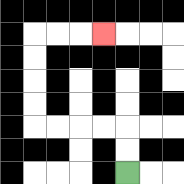{'start': '[5, 7]', 'end': '[4, 1]', 'path_directions': 'U,U,L,L,L,L,U,U,U,U,R,R,R', 'path_coordinates': '[[5, 7], [5, 6], [5, 5], [4, 5], [3, 5], [2, 5], [1, 5], [1, 4], [1, 3], [1, 2], [1, 1], [2, 1], [3, 1], [4, 1]]'}